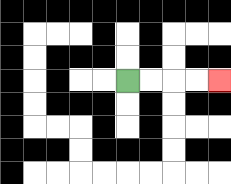{'start': '[5, 3]', 'end': '[9, 3]', 'path_directions': 'R,R,R,R', 'path_coordinates': '[[5, 3], [6, 3], [7, 3], [8, 3], [9, 3]]'}